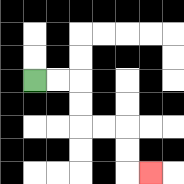{'start': '[1, 3]', 'end': '[6, 7]', 'path_directions': 'R,R,D,D,R,R,D,D,R', 'path_coordinates': '[[1, 3], [2, 3], [3, 3], [3, 4], [3, 5], [4, 5], [5, 5], [5, 6], [5, 7], [6, 7]]'}